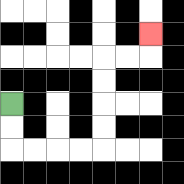{'start': '[0, 4]', 'end': '[6, 1]', 'path_directions': 'D,D,R,R,R,R,U,U,U,U,R,R,U', 'path_coordinates': '[[0, 4], [0, 5], [0, 6], [1, 6], [2, 6], [3, 6], [4, 6], [4, 5], [4, 4], [4, 3], [4, 2], [5, 2], [6, 2], [6, 1]]'}